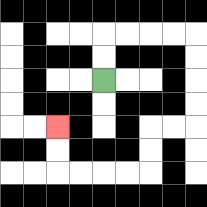{'start': '[4, 3]', 'end': '[2, 5]', 'path_directions': 'U,U,R,R,R,R,D,D,D,D,L,L,D,D,L,L,L,L,U,U', 'path_coordinates': '[[4, 3], [4, 2], [4, 1], [5, 1], [6, 1], [7, 1], [8, 1], [8, 2], [8, 3], [8, 4], [8, 5], [7, 5], [6, 5], [6, 6], [6, 7], [5, 7], [4, 7], [3, 7], [2, 7], [2, 6], [2, 5]]'}